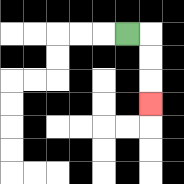{'start': '[5, 1]', 'end': '[6, 4]', 'path_directions': 'R,D,D,D', 'path_coordinates': '[[5, 1], [6, 1], [6, 2], [6, 3], [6, 4]]'}